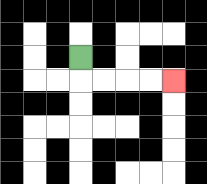{'start': '[3, 2]', 'end': '[7, 3]', 'path_directions': 'D,R,R,R,R', 'path_coordinates': '[[3, 2], [3, 3], [4, 3], [5, 3], [6, 3], [7, 3]]'}